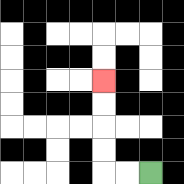{'start': '[6, 7]', 'end': '[4, 3]', 'path_directions': 'L,L,U,U,U,U', 'path_coordinates': '[[6, 7], [5, 7], [4, 7], [4, 6], [4, 5], [4, 4], [4, 3]]'}